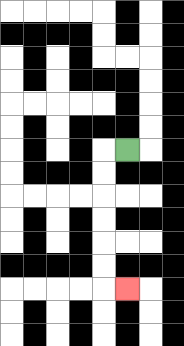{'start': '[5, 6]', 'end': '[5, 12]', 'path_directions': 'L,D,D,D,D,D,D,R', 'path_coordinates': '[[5, 6], [4, 6], [4, 7], [4, 8], [4, 9], [4, 10], [4, 11], [4, 12], [5, 12]]'}